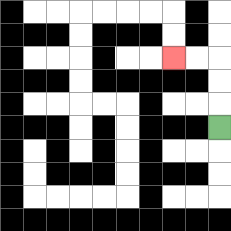{'start': '[9, 5]', 'end': '[7, 2]', 'path_directions': 'U,U,U,L,L', 'path_coordinates': '[[9, 5], [9, 4], [9, 3], [9, 2], [8, 2], [7, 2]]'}